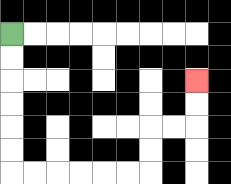{'start': '[0, 1]', 'end': '[8, 3]', 'path_directions': 'D,D,D,D,D,D,R,R,R,R,R,R,U,U,R,R,U,U', 'path_coordinates': '[[0, 1], [0, 2], [0, 3], [0, 4], [0, 5], [0, 6], [0, 7], [1, 7], [2, 7], [3, 7], [4, 7], [5, 7], [6, 7], [6, 6], [6, 5], [7, 5], [8, 5], [8, 4], [8, 3]]'}